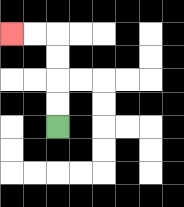{'start': '[2, 5]', 'end': '[0, 1]', 'path_directions': 'U,U,U,U,L,L', 'path_coordinates': '[[2, 5], [2, 4], [2, 3], [2, 2], [2, 1], [1, 1], [0, 1]]'}